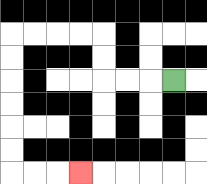{'start': '[7, 3]', 'end': '[3, 7]', 'path_directions': 'L,L,L,U,U,L,L,L,L,D,D,D,D,D,D,R,R,R', 'path_coordinates': '[[7, 3], [6, 3], [5, 3], [4, 3], [4, 2], [4, 1], [3, 1], [2, 1], [1, 1], [0, 1], [0, 2], [0, 3], [0, 4], [0, 5], [0, 6], [0, 7], [1, 7], [2, 7], [3, 7]]'}